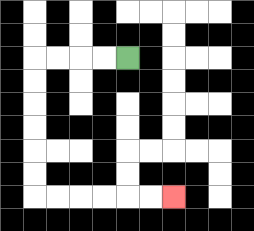{'start': '[5, 2]', 'end': '[7, 8]', 'path_directions': 'L,L,L,L,D,D,D,D,D,D,R,R,R,R,R,R', 'path_coordinates': '[[5, 2], [4, 2], [3, 2], [2, 2], [1, 2], [1, 3], [1, 4], [1, 5], [1, 6], [1, 7], [1, 8], [2, 8], [3, 8], [4, 8], [5, 8], [6, 8], [7, 8]]'}